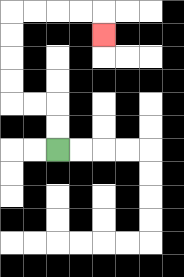{'start': '[2, 6]', 'end': '[4, 1]', 'path_directions': 'U,U,L,L,U,U,U,U,R,R,R,R,D', 'path_coordinates': '[[2, 6], [2, 5], [2, 4], [1, 4], [0, 4], [0, 3], [0, 2], [0, 1], [0, 0], [1, 0], [2, 0], [3, 0], [4, 0], [4, 1]]'}